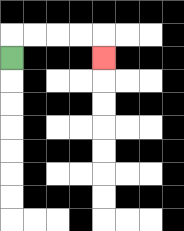{'start': '[0, 2]', 'end': '[4, 2]', 'path_directions': 'U,R,R,R,R,D', 'path_coordinates': '[[0, 2], [0, 1], [1, 1], [2, 1], [3, 1], [4, 1], [4, 2]]'}